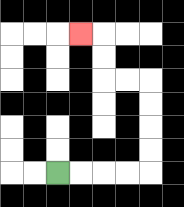{'start': '[2, 7]', 'end': '[3, 1]', 'path_directions': 'R,R,R,R,U,U,U,U,L,L,U,U,L', 'path_coordinates': '[[2, 7], [3, 7], [4, 7], [5, 7], [6, 7], [6, 6], [6, 5], [6, 4], [6, 3], [5, 3], [4, 3], [4, 2], [4, 1], [3, 1]]'}